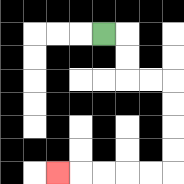{'start': '[4, 1]', 'end': '[2, 7]', 'path_directions': 'R,D,D,R,R,D,D,D,D,L,L,L,L,L', 'path_coordinates': '[[4, 1], [5, 1], [5, 2], [5, 3], [6, 3], [7, 3], [7, 4], [7, 5], [7, 6], [7, 7], [6, 7], [5, 7], [4, 7], [3, 7], [2, 7]]'}